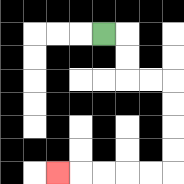{'start': '[4, 1]', 'end': '[2, 7]', 'path_directions': 'R,D,D,R,R,D,D,D,D,L,L,L,L,L', 'path_coordinates': '[[4, 1], [5, 1], [5, 2], [5, 3], [6, 3], [7, 3], [7, 4], [7, 5], [7, 6], [7, 7], [6, 7], [5, 7], [4, 7], [3, 7], [2, 7]]'}